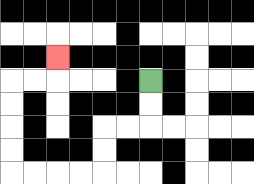{'start': '[6, 3]', 'end': '[2, 2]', 'path_directions': 'D,D,L,L,D,D,L,L,L,L,U,U,U,U,R,R,U', 'path_coordinates': '[[6, 3], [6, 4], [6, 5], [5, 5], [4, 5], [4, 6], [4, 7], [3, 7], [2, 7], [1, 7], [0, 7], [0, 6], [0, 5], [0, 4], [0, 3], [1, 3], [2, 3], [2, 2]]'}